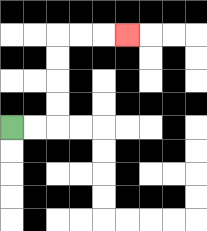{'start': '[0, 5]', 'end': '[5, 1]', 'path_directions': 'R,R,U,U,U,U,R,R,R', 'path_coordinates': '[[0, 5], [1, 5], [2, 5], [2, 4], [2, 3], [2, 2], [2, 1], [3, 1], [4, 1], [5, 1]]'}